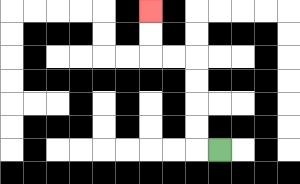{'start': '[9, 6]', 'end': '[6, 0]', 'path_directions': 'L,U,U,U,U,L,L,U,U', 'path_coordinates': '[[9, 6], [8, 6], [8, 5], [8, 4], [8, 3], [8, 2], [7, 2], [6, 2], [6, 1], [6, 0]]'}